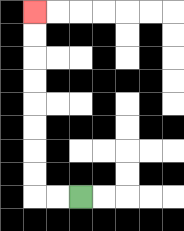{'start': '[3, 8]', 'end': '[1, 0]', 'path_directions': 'L,L,U,U,U,U,U,U,U,U', 'path_coordinates': '[[3, 8], [2, 8], [1, 8], [1, 7], [1, 6], [1, 5], [1, 4], [1, 3], [1, 2], [1, 1], [1, 0]]'}